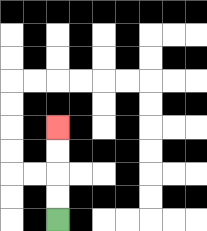{'start': '[2, 9]', 'end': '[2, 5]', 'path_directions': 'U,U,U,U', 'path_coordinates': '[[2, 9], [2, 8], [2, 7], [2, 6], [2, 5]]'}